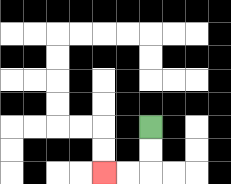{'start': '[6, 5]', 'end': '[4, 7]', 'path_directions': 'D,D,L,L', 'path_coordinates': '[[6, 5], [6, 6], [6, 7], [5, 7], [4, 7]]'}